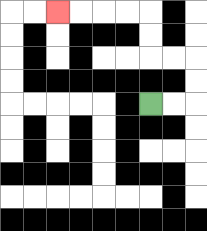{'start': '[6, 4]', 'end': '[2, 0]', 'path_directions': 'R,R,U,U,L,L,U,U,L,L,L,L', 'path_coordinates': '[[6, 4], [7, 4], [8, 4], [8, 3], [8, 2], [7, 2], [6, 2], [6, 1], [6, 0], [5, 0], [4, 0], [3, 0], [2, 0]]'}